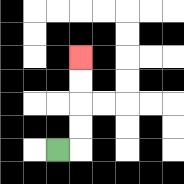{'start': '[2, 6]', 'end': '[3, 2]', 'path_directions': 'R,U,U,U,U', 'path_coordinates': '[[2, 6], [3, 6], [3, 5], [3, 4], [3, 3], [3, 2]]'}